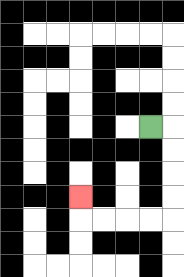{'start': '[6, 5]', 'end': '[3, 8]', 'path_directions': 'R,D,D,D,D,L,L,L,L,U', 'path_coordinates': '[[6, 5], [7, 5], [7, 6], [7, 7], [7, 8], [7, 9], [6, 9], [5, 9], [4, 9], [3, 9], [3, 8]]'}